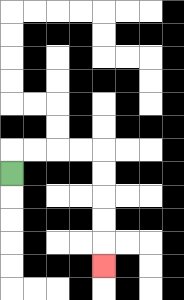{'start': '[0, 7]', 'end': '[4, 11]', 'path_directions': 'U,R,R,R,R,D,D,D,D,D', 'path_coordinates': '[[0, 7], [0, 6], [1, 6], [2, 6], [3, 6], [4, 6], [4, 7], [4, 8], [4, 9], [4, 10], [4, 11]]'}